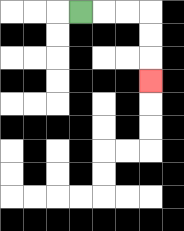{'start': '[3, 0]', 'end': '[6, 3]', 'path_directions': 'R,R,R,D,D,D', 'path_coordinates': '[[3, 0], [4, 0], [5, 0], [6, 0], [6, 1], [6, 2], [6, 3]]'}